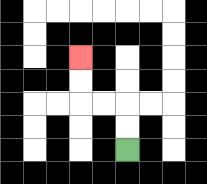{'start': '[5, 6]', 'end': '[3, 2]', 'path_directions': 'U,U,L,L,U,U', 'path_coordinates': '[[5, 6], [5, 5], [5, 4], [4, 4], [3, 4], [3, 3], [3, 2]]'}